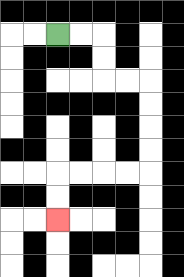{'start': '[2, 1]', 'end': '[2, 9]', 'path_directions': 'R,R,D,D,R,R,D,D,D,D,L,L,L,L,D,D', 'path_coordinates': '[[2, 1], [3, 1], [4, 1], [4, 2], [4, 3], [5, 3], [6, 3], [6, 4], [6, 5], [6, 6], [6, 7], [5, 7], [4, 7], [3, 7], [2, 7], [2, 8], [2, 9]]'}